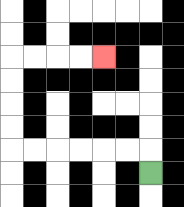{'start': '[6, 7]', 'end': '[4, 2]', 'path_directions': 'U,L,L,L,L,L,L,U,U,U,U,R,R,R,R', 'path_coordinates': '[[6, 7], [6, 6], [5, 6], [4, 6], [3, 6], [2, 6], [1, 6], [0, 6], [0, 5], [0, 4], [0, 3], [0, 2], [1, 2], [2, 2], [3, 2], [4, 2]]'}